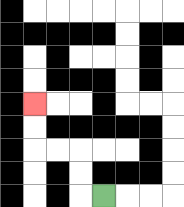{'start': '[4, 8]', 'end': '[1, 4]', 'path_directions': 'L,U,U,L,L,U,U', 'path_coordinates': '[[4, 8], [3, 8], [3, 7], [3, 6], [2, 6], [1, 6], [1, 5], [1, 4]]'}